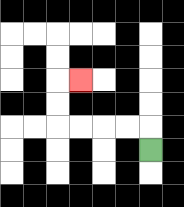{'start': '[6, 6]', 'end': '[3, 3]', 'path_directions': 'U,L,L,L,L,U,U,R', 'path_coordinates': '[[6, 6], [6, 5], [5, 5], [4, 5], [3, 5], [2, 5], [2, 4], [2, 3], [3, 3]]'}